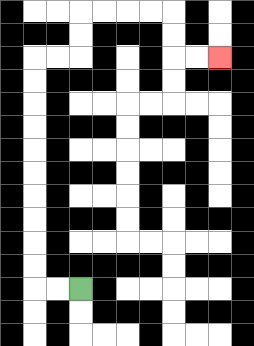{'start': '[3, 12]', 'end': '[9, 2]', 'path_directions': 'L,L,U,U,U,U,U,U,U,U,U,U,R,R,U,U,R,R,R,R,D,D,R,R', 'path_coordinates': '[[3, 12], [2, 12], [1, 12], [1, 11], [1, 10], [1, 9], [1, 8], [1, 7], [1, 6], [1, 5], [1, 4], [1, 3], [1, 2], [2, 2], [3, 2], [3, 1], [3, 0], [4, 0], [5, 0], [6, 0], [7, 0], [7, 1], [7, 2], [8, 2], [9, 2]]'}